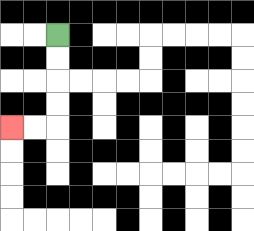{'start': '[2, 1]', 'end': '[0, 5]', 'path_directions': 'D,D,D,D,L,L', 'path_coordinates': '[[2, 1], [2, 2], [2, 3], [2, 4], [2, 5], [1, 5], [0, 5]]'}